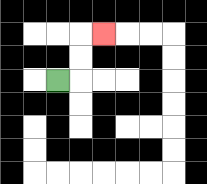{'start': '[2, 3]', 'end': '[4, 1]', 'path_directions': 'R,U,U,R', 'path_coordinates': '[[2, 3], [3, 3], [3, 2], [3, 1], [4, 1]]'}